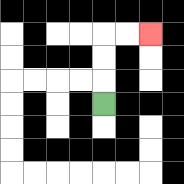{'start': '[4, 4]', 'end': '[6, 1]', 'path_directions': 'U,U,U,R,R', 'path_coordinates': '[[4, 4], [4, 3], [4, 2], [4, 1], [5, 1], [6, 1]]'}